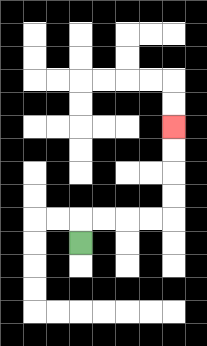{'start': '[3, 10]', 'end': '[7, 5]', 'path_directions': 'U,R,R,R,R,U,U,U,U', 'path_coordinates': '[[3, 10], [3, 9], [4, 9], [5, 9], [6, 9], [7, 9], [7, 8], [7, 7], [7, 6], [7, 5]]'}